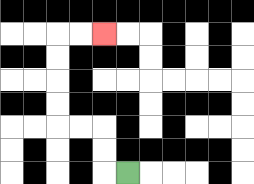{'start': '[5, 7]', 'end': '[4, 1]', 'path_directions': 'L,U,U,L,L,U,U,U,U,R,R', 'path_coordinates': '[[5, 7], [4, 7], [4, 6], [4, 5], [3, 5], [2, 5], [2, 4], [2, 3], [2, 2], [2, 1], [3, 1], [4, 1]]'}